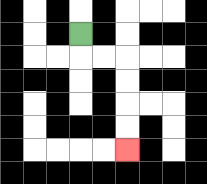{'start': '[3, 1]', 'end': '[5, 6]', 'path_directions': 'D,R,R,D,D,D,D', 'path_coordinates': '[[3, 1], [3, 2], [4, 2], [5, 2], [5, 3], [5, 4], [5, 5], [5, 6]]'}